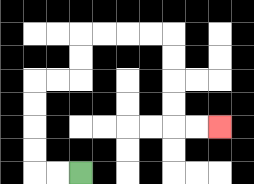{'start': '[3, 7]', 'end': '[9, 5]', 'path_directions': 'L,L,U,U,U,U,R,R,U,U,R,R,R,R,D,D,D,D,R,R', 'path_coordinates': '[[3, 7], [2, 7], [1, 7], [1, 6], [1, 5], [1, 4], [1, 3], [2, 3], [3, 3], [3, 2], [3, 1], [4, 1], [5, 1], [6, 1], [7, 1], [7, 2], [7, 3], [7, 4], [7, 5], [8, 5], [9, 5]]'}